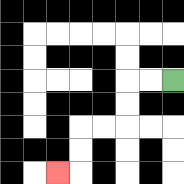{'start': '[7, 3]', 'end': '[2, 7]', 'path_directions': 'L,L,D,D,L,L,D,D,L', 'path_coordinates': '[[7, 3], [6, 3], [5, 3], [5, 4], [5, 5], [4, 5], [3, 5], [3, 6], [3, 7], [2, 7]]'}